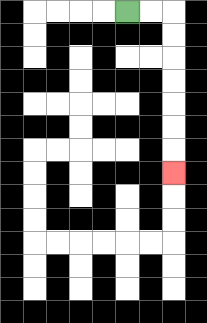{'start': '[5, 0]', 'end': '[7, 7]', 'path_directions': 'R,R,D,D,D,D,D,D,D', 'path_coordinates': '[[5, 0], [6, 0], [7, 0], [7, 1], [7, 2], [7, 3], [7, 4], [7, 5], [7, 6], [7, 7]]'}